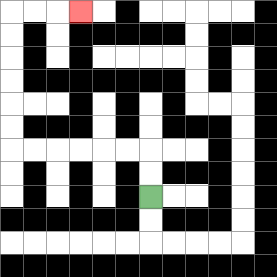{'start': '[6, 8]', 'end': '[3, 0]', 'path_directions': 'U,U,L,L,L,L,L,L,U,U,U,U,U,U,R,R,R', 'path_coordinates': '[[6, 8], [6, 7], [6, 6], [5, 6], [4, 6], [3, 6], [2, 6], [1, 6], [0, 6], [0, 5], [0, 4], [0, 3], [0, 2], [0, 1], [0, 0], [1, 0], [2, 0], [3, 0]]'}